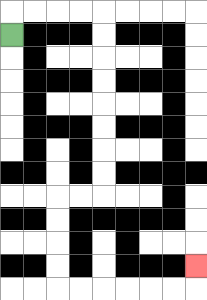{'start': '[0, 1]', 'end': '[8, 11]', 'path_directions': 'U,R,R,R,R,D,D,D,D,D,D,D,D,L,L,D,D,D,D,R,R,R,R,R,R,U', 'path_coordinates': '[[0, 1], [0, 0], [1, 0], [2, 0], [3, 0], [4, 0], [4, 1], [4, 2], [4, 3], [4, 4], [4, 5], [4, 6], [4, 7], [4, 8], [3, 8], [2, 8], [2, 9], [2, 10], [2, 11], [2, 12], [3, 12], [4, 12], [5, 12], [6, 12], [7, 12], [8, 12], [8, 11]]'}